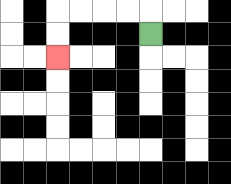{'start': '[6, 1]', 'end': '[2, 2]', 'path_directions': 'U,L,L,L,L,D,D', 'path_coordinates': '[[6, 1], [6, 0], [5, 0], [4, 0], [3, 0], [2, 0], [2, 1], [2, 2]]'}